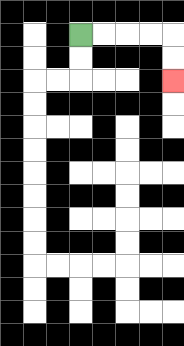{'start': '[3, 1]', 'end': '[7, 3]', 'path_directions': 'R,R,R,R,D,D', 'path_coordinates': '[[3, 1], [4, 1], [5, 1], [6, 1], [7, 1], [7, 2], [7, 3]]'}